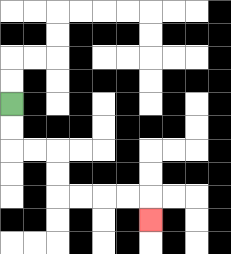{'start': '[0, 4]', 'end': '[6, 9]', 'path_directions': 'D,D,R,R,D,D,R,R,R,R,D', 'path_coordinates': '[[0, 4], [0, 5], [0, 6], [1, 6], [2, 6], [2, 7], [2, 8], [3, 8], [4, 8], [5, 8], [6, 8], [6, 9]]'}